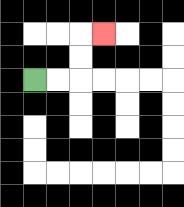{'start': '[1, 3]', 'end': '[4, 1]', 'path_directions': 'R,R,U,U,R', 'path_coordinates': '[[1, 3], [2, 3], [3, 3], [3, 2], [3, 1], [4, 1]]'}